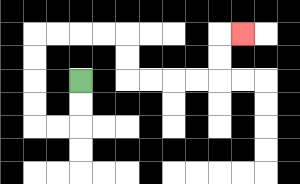{'start': '[3, 3]', 'end': '[10, 1]', 'path_directions': 'D,D,L,L,U,U,U,U,R,R,R,R,D,D,R,R,R,R,U,U,R', 'path_coordinates': '[[3, 3], [3, 4], [3, 5], [2, 5], [1, 5], [1, 4], [1, 3], [1, 2], [1, 1], [2, 1], [3, 1], [4, 1], [5, 1], [5, 2], [5, 3], [6, 3], [7, 3], [8, 3], [9, 3], [9, 2], [9, 1], [10, 1]]'}